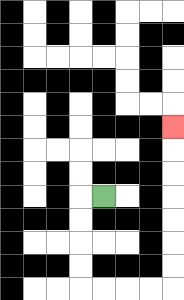{'start': '[4, 8]', 'end': '[7, 5]', 'path_directions': 'L,D,D,D,D,R,R,R,R,U,U,U,U,U,U,U', 'path_coordinates': '[[4, 8], [3, 8], [3, 9], [3, 10], [3, 11], [3, 12], [4, 12], [5, 12], [6, 12], [7, 12], [7, 11], [7, 10], [7, 9], [7, 8], [7, 7], [7, 6], [7, 5]]'}